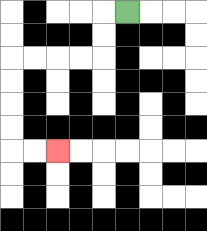{'start': '[5, 0]', 'end': '[2, 6]', 'path_directions': 'L,D,D,L,L,L,L,D,D,D,D,R,R', 'path_coordinates': '[[5, 0], [4, 0], [4, 1], [4, 2], [3, 2], [2, 2], [1, 2], [0, 2], [0, 3], [0, 4], [0, 5], [0, 6], [1, 6], [2, 6]]'}